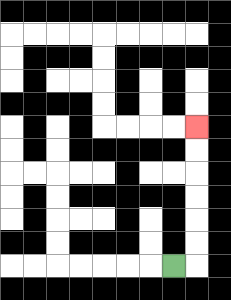{'start': '[7, 11]', 'end': '[8, 5]', 'path_directions': 'R,U,U,U,U,U,U', 'path_coordinates': '[[7, 11], [8, 11], [8, 10], [8, 9], [8, 8], [8, 7], [8, 6], [8, 5]]'}